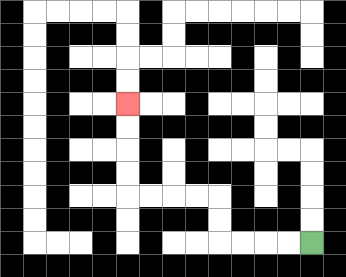{'start': '[13, 10]', 'end': '[5, 4]', 'path_directions': 'L,L,L,L,U,U,L,L,L,L,U,U,U,U', 'path_coordinates': '[[13, 10], [12, 10], [11, 10], [10, 10], [9, 10], [9, 9], [9, 8], [8, 8], [7, 8], [6, 8], [5, 8], [5, 7], [5, 6], [5, 5], [5, 4]]'}